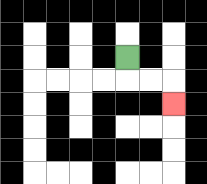{'start': '[5, 2]', 'end': '[7, 4]', 'path_directions': 'D,R,R,D', 'path_coordinates': '[[5, 2], [5, 3], [6, 3], [7, 3], [7, 4]]'}